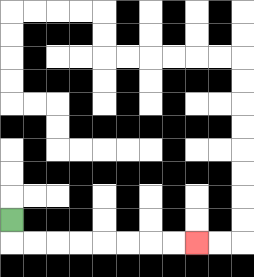{'start': '[0, 9]', 'end': '[8, 10]', 'path_directions': 'D,R,R,R,R,R,R,R,R', 'path_coordinates': '[[0, 9], [0, 10], [1, 10], [2, 10], [3, 10], [4, 10], [5, 10], [6, 10], [7, 10], [8, 10]]'}